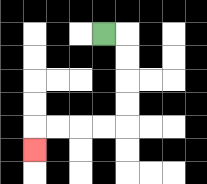{'start': '[4, 1]', 'end': '[1, 6]', 'path_directions': 'R,D,D,D,D,L,L,L,L,D', 'path_coordinates': '[[4, 1], [5, 1], [5, 2], [5, 3], [5, 4], [5, 5], [4, 5], [3, 5], [2, 5], [1, 5], [1, 6]]'}